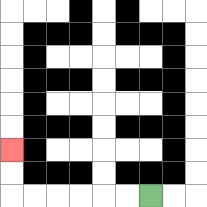{'start': '[6, 8]', 'end': '[0, 6]', 'path_directions': 'L,L,L,L,L,L,U,U', 'path_coordinates': '[[6, 8], [5, 8], [4, 8], [3, 8], [2, 8], [1, 8], [0, 8], [0, 7], [0, 6]]'}